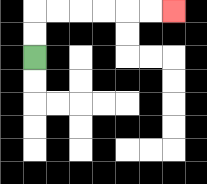{'start': '[1, 2]', 'end': '[7, 0]', 'path_directions': 'U,U,R,R,R,R,R,R', 'path_coordinates': '[[1, 2], [1, 1], [1, 0], [2, 0], [3, 0], [4, 0], [5, 0], [6, 0], [7, 0]]'}